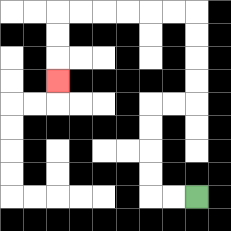{'start': '[8, 8]', 'end': '[2, 3]', 'path_directions': 'L,L,U,U,U,U,R,R,U,U,U,U,L,L,L,L,L,L,D,D,D', 'path_coordinates': '[[8, 8], [7, 8], [6, 8], [6, 7], [6, 6], [6, 5], [6, 4], [7, 4], [8, 4], [8, 3], [8, 2], [8, 1], [8, 0], [7, 0], [6, 0], [5, 0], [4, 0], [3, 0], [2, 0], [2, 1], [2, 2], [2, 3]]'}